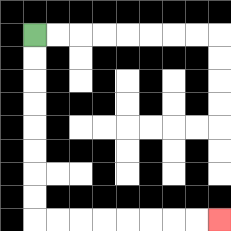{'start': '[1, 1]', 'end': '[9, 9]', 'path_directions': 'D,D,D,D,D,D,D,D,R,R,R,R,R,R,R,R', 'path_coordinates': '[[1, 1], [1, 2], [1, 3], [1, 4], [1, 5], [1, 6], [1, 7], [1, 8], [1, 9], [2, 9], [3, 9], [4, 9], [5, 9], [6, 9], [7, 9], [8, 9], [9, 9]]'}